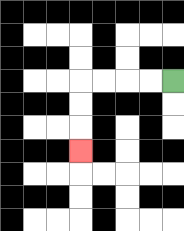{'start': '[7, 3]', 'end': '[3, 6]', 'path_directions': 'L,L,L,L,D,D,D', 'path_coordinates': '[[7, 3], [6, 3], [5, 3], [4, 3], [3, 3], [3, 4], [3, 5], [3, 6]]'}